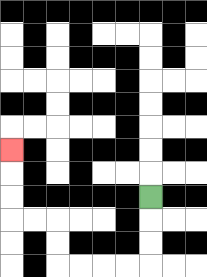{'start': '[6, 8]', 'end': '[0, 6]', 'path_directions': 'D,D,D,L,L,L,L,U,U,L,L,U,U,U', 'path_coordinates': '[[6, 8], [6, 9], [6, 10], [6, 11], [5, 11], [4, 11], [3, 11], [2, 11], [2, 10], [2, 9], [1, 9], [0, 9], [0, 8], [0, 7], [0, 6]]'}